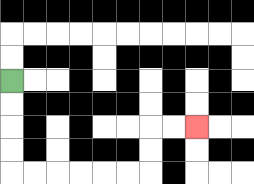{'start': '[0, 3]', 'end': '[8, 5]', 'path_directions': 'D,D,D,D,R,R,R,R,R,R,U,U,R,R', 'path_coordinates': '[[0, 3], [0, 4], [0, 5], [0, 6], [0, 7], [1, 7], [2, 7], [3, 7], [4, 7], [5, 7], [6, 7], [6, 6], [6, 5], [7, 5], [8, 5]]'}